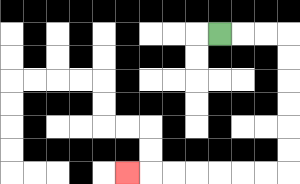{'start': '[9, 1]', 'end': '[5, 7]', 'path_directions': 'R,R,R,D,D,D,D,D,D,L,L,L,L,L,L,L', 'path_coordinates': '[[9, 1], [10, 1], [11, 1], [12, 1], [12, 2], [12, 3], [12, 4], [12, 5], [12, 6], [12, 7], [11, 7], [10, 7], [9, 7], [8, 7], [7, 7], [6, 7], [5, 7]]'}